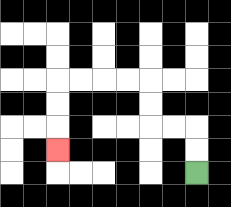{'start': '[8, 7]', 'end': '[2, 6]', 'path_directions': 'U,U,L,L,U,U,L,L,L,L,D,D,D', 'path_coordinates': '[[8, 7], [8, 6], [8, 5], [7, 5], [6, 5], [6, 4], [6, 3], [5, 3], [4, 3], [3, 3], [2, 3], [2, 4], [2, 5], [2, 6]]'}